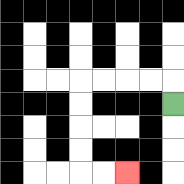{'start': '[7, 4]', 'end': '[5, 7]', 'path_directions': 'U,L,L,L,L,D,D,D,D,R,R', 'path_coordinates': '[[7, 4], [7, 3], [6, 3], [5, 3], [4, 3], [3, 3], [3, 4], [3, 5], [3, 6], [3, 7], [4, 7], [5, 7]]'}